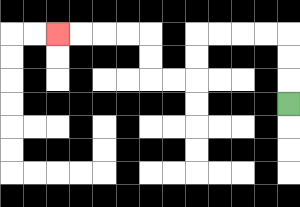{'start': '[12, 4]', 'end': '[2, 1]', 'path_directions': 'U,U,U,L,L,L,L,D,D,L,L,U,U,L,L,L,L', 'path_coordinates': '[[12, 4], [12, 3], [12, 2], [12, 1], [11, 1], [10, 1], [9, 1], [8, 1], [8, 2], [8, 3], [7, 3], [6, 3], [6, 2], [6, 1], [5, 1], [4, 1], [3, 1], [2, 1]]'}